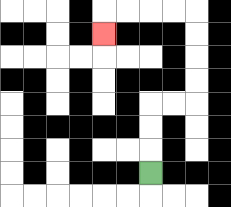{'start': '[6, 7]', 'end': '[4, 1]', 'path_directions': 'U,U,U,R,R,U,U,U,U,L,L,L,L,D', 'path_coordinates': '[[6, 7], [6, 6], [6, 5], [6, 4], [7, 4], [8, 4], [8, 3], [8, 2], [8, 1], [8, 0], [7, 0], [6, 0], [5, 0], [4, 0], [4, 1]]'}